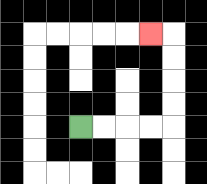{'start': '[3, 5]', 'end': '[6, 1]', 'path_directions': 'R,R,R,R,U,U,U,U,L', 'path_coordinates': '[[3, 5], [4, 5], [5, 5], [6, 5], [7, 5], [7, 4], [7, 3], [7, 2], [7, 1], [6, 1]]'}